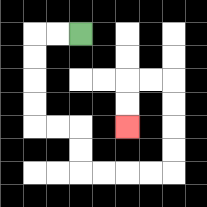{'start': '[3, 1]', 'end': '[5, 5]', 'path_directions': 'L,L,D,D,D,D,R,R,D,D,R,R,R,R,U,U,U,U,L,L,D,D', 'path_coordinates': '[[3, 1], [2, 1], [1, 1], [1, 2], [1, 3], [1, 4], [1, 5], [2, 5], [3, 5], [3, 6], [3, 7], [4, 7], [5, 7], [6, 7], [7, 7], [7, 6], [7, 5], [7, 4], [7, 3], [6, 3], [5, 3], [5, 4], [5, 5]]'}